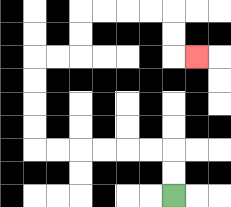{'start': '[7, 8]', 'end': '[8, 2]', 'path_directions': 'U,U,L,L,L,L,L,L,U,U,U,U,R,R,U,U,R,R,R,R,D,D,R', 'path_coordinates': '[[7, 8], [7, 7], [7, 6], [6, 6], [5, 6], [4, 6], [3, 6], [2, 6], [1, 6], [1, 5], [1, 4], [1, 3], [1, 2], [2, 2], [3, 2], [3, 1], [3, 0], [4, 0], [5, 0], [6, 0], [7, 0], [7, 1], [7, 2], [8, 2]]'}